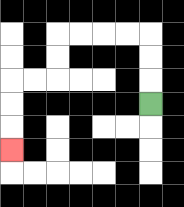{'start': '[6, 4]', 'end': '[0, 6]', 'path_directions': 'U,U,U,L,L,L,L,D,D,L,L,D,D,D', 'path_coordinates': '[[6, 4], [6, 3], [6, 2], [6, 1], [5, 1], [4, 1], [3, 1], [2, 1], [2, 2], [2, 3], [1, 3], [0, 3], [0, 4], [0, 5], [0, 6]]'}